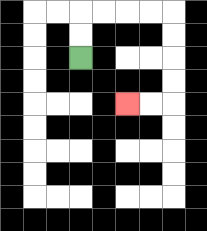{'start': '[3, 2]', 'end': '[5, 4]', 'path_directions': 'U,U,R,R,R,R,D,D,D,D,L,L', 'path_coordinates': '[[3, 2], [3, 1], [3, 0], [4, 0], [5, 0], [6, 0], [7, 0], [7, 1], [7, 2], [7, 3], [7, 4], [6, 4], [5, 4]]'}